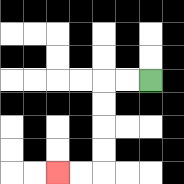{'start': '[6, 3]', 'end': '[2, 7]', 'path_directions': 'L,L,D,D,D,D,L,L', 'path_coordinates': '[[6, 3], [5, 3], [4, 3], [4, 4], [4, 5], [4, 6], [4, 7], [3, 7], [2, 7]]'}